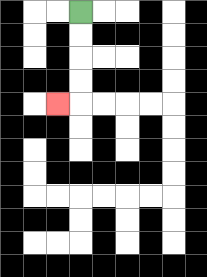{'start': '[3, 0]', 'end': '[2, 4]', 'path_directions': 'D,D,D,D,L', 'path_coordinates': '[[3, 0], [3, 1], [3, 2], [3, 3], [3, 4], [2, 4]]'}